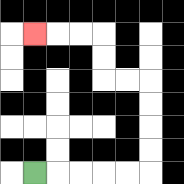{'start': '[1, 7]', 'end': '[1, 1]', 'path_directions': 'R,R,R,R,R,U,U,U,U,L,L,U,U,L,L,L', 'path_coordinates': '[[1, 7], [2, 7], [3, 7], [4, 7], [5, 7], [6, 7], [6, 6], [6, 5], [6, 4], [6, 3], [5, 3], [4, 3], [4, 2], [4, 1], [3, 1], [2, 1], [1, 1]]'}